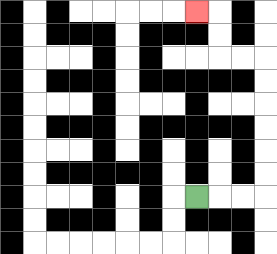{'start': '[8, 8]', 'end': '[8, 0]', 'path_directions': 'R,R,R,U,U,U,U,U,U,L,L,U,U,L', 'path_coordinates': '[[8, 8], [9, 8], [10, 8], [11, 8], [11, 7], [11, 6], [11, 5], [11, 4], [11, 3], [11, 2], [10, 2], [9, 2], [9, 1], [9, 0], [8, 0]]'}